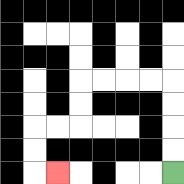{'start': '[7, 7]', 'end': '[2, 7]', 'path_directions': 'U,U,U,U,L,L,L,L,D,D,L,L,D,D,R', 'path_coordinates': '[[7, 7], [7, 6], [7, 5], [7, 4], [7, 3], [6, 3], [5, 3], [4, 3], [3, 3], [3, 4], [3, 5], [2, 5], [1, 5], [1, 6], [1, 7], [2, 7]]'}